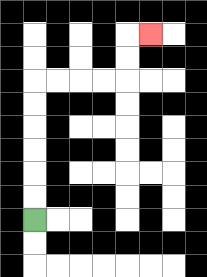{'start': '[1, 9]', 'end': '[6, 1]', 'path_directions': 'U,U,U,U,U,U,R,R,R,R,U,U,R', 'path_coordinates': '[[1, 9], [1, 8], [1, 7], [1, 6], [1, 5], [1, 4], [1, 3], [2, 3], [3, 3], [4, 3], [5, 3], [5, 2], [5, 1], [6, 1]]'}